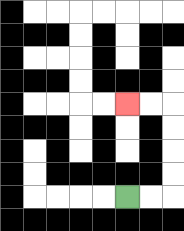{'start': '[5, 8]', 'end': '[5, 4]', 'path_directions': 'R,R,U,U,U,U,L,L', 'path_coordinates': '[[5, 8], [6, 8], [7, 8], [7, 7], [7, 6], [7, 5], [7, 4], [6, 4], [5, 4]]'}